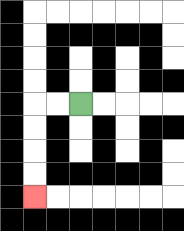{'start': '[3, 4]', 'end': '[1, 8]', 'path_directions': 'L,L,D,D,D,D', 'path_coordinates': '[[3, 4], [2, 4], [1, 4], [1, 5], [1, 6], [1, 7], [1, 8]]'}